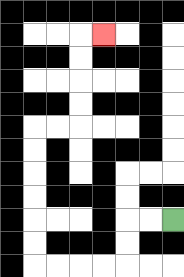{'start': '[7, 9]', 'end': '[4, 1]', 'path_directions': 'L,L,D,D,L,L,L,L,U,U,U,U,U,U,R,R,U,U,U,U,R', 'path_coordinates': '[[7, 9], [6, 9], [5, 9], [5, 10], [5, 11], [4, 11], [3, 11], [2, 11], [1, 11], [1, 10], [1, 9], [1, 8], [1, 7], [1, 6], [1, 5], [2, 5], [3, 5], [3, 4], [3, 3], [3, 2], [3, 1], [4, 1]]'}